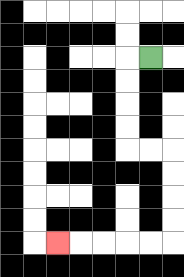{'start': '[6, 2]', 'end': '[2, 10]', 'path_directions': 'L,D,D,D,D,R,R,D,D,D,D,L,L,L,L,L', 'path_coordinates': '[[6, 2], [5, 2], [5, 3], [5, 4], [5, 5], [5, 6], [6, 6], [7, 6], [7, 7], [7, 8], [7, 9], [7, 10], [6, 10], [5, 10], [4, 10], [3, 10], [2, 10]]'}